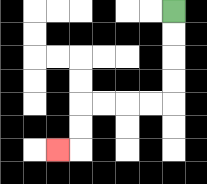{'start': '[7, 0]', 'end': '[2, 6]', 'path_directions': 'D,D,D,D,L,L,L,L,D,D,L', 'path_coordinates': '[[7, 0], [7, 1], [7, 2], [7, 3], [7, 4], [6, 4], [5, 4], [4, 4], [3, 4], [3, 5], [3, 6], [2, 6]]'}